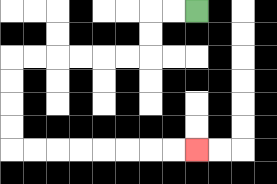{'start': '[8, 0]', 'end': '[8, 6]', 'path_directions': 'L,L,D,D,L,L,L,L,L,L,D,D,D,D,R,R,R,R,R,R,R,R', 'path_coordinates': '[[8, 0], [7, 0], [6, 0], [6, 1], [6, 2], [5, 2], [4, 2], [3, 2], [2, 2], [1, 2], [0, 2], [0, 3], [0, 4], [0, 5], [0, 6], [1, 6], [2, 6], [3, 6], [4, 6], [5, 6], [6, 6], [7, 6], [8, 6]]'}